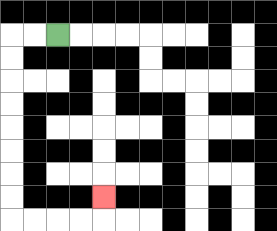{'start': '[2, 1]', 'end': '[4, 8]', 'path_directions': 'L,L,D,D,D,D,D,D,D,D,R,R,R,R,U', 'path_coordinates': '[[2, 1], [1, 1], [0, 1], [0, 2], [0, 3], [0, 4], [0, 5], [0, 6], [0, 7], [0, 8], [0, 9], [1, 9], [2, 9], [3, 9], [4, 9], [4, 8]]'}